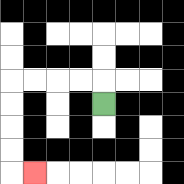{'start': '[4, 4]', 'end': '[1, 7]', 'path_directions': 'U,L,L,L,L,D,D,D,D,R', 'path_coordinates': '[[4, 4], [4, 3], [3, 3], [2, 3], [1, 3], [0, 3], [0, 4], [0, 5], [0, 6], [0, 7], [1, 7]]'}